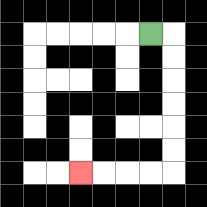{'start': '[6, 1]', 'end': '[3, 7]', 'path_directions': 'R,D,D,D,D,D,D,L,L,L,L', 'path_coordinates': '[[6, 1], [7, 1], [7, 2], [7, 3], [7, 4], [7, 5], [7, 6], [7, 7], [6, 7], [5, 7], [4, 7], [3, 7]]'}